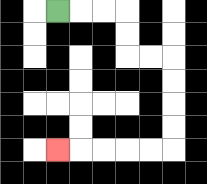{'start': '[2, 0]', 'end': '[2, 6]', 'path_directions': 'R,R,R,D,D,R,R,D,D,D,D,L,L,L,L,L', 'path_coordinates': '[[2, 0], [3, 0], [4, 0], [5, 0], [5, 1], [5, 2], [6, 2], [7, 2], [7, 3], [7, 4], [7, 5], [7, 6], [6, 6], [5, 6], [4, 6], [3, 6], [2, 6]]'}